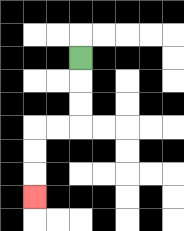{'start': '[3, 2]', 'end': '[1, 8]', 'path_directions': 'D,D,D,L,L,D,D,D', 'path_coordinates': '[[3, 2], [3, 3], [3, 4], [3, 5], [2, 5], [1, 5], [1, 6], [1, 7], [1, 8]]'}